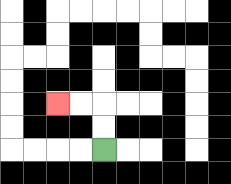{'start': '[4, 6]', 'end': '[2, 4]', 'path_directions': 'U,U,L,L', 'path_coordinates': '[[4, 6], [4, 5], [4, 4], [3, 4], [2, 4]]'}